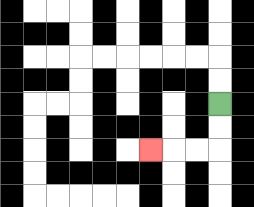{'start': '[9, 4]', 'end': '[6, 6]', 'path_directions': 'D,D,L,L,L', 'path_coordinates': '[[9, 4], [9, 5], [9, 6], [8, 6], [7, 6], [6, 6]]'}